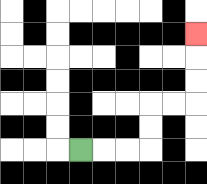{'start': '[3, 6]', 'end': '[8, 1]', 'path_directions': 'R,R,R,U,U,R,R,U,U,U', 'path_coordinates': '[[3, 6], [4, 6], [5, 6], [6, 6], [6, 5], [6, 4], [7, 4], [8, 4], [8, 3], [8, 2], [8, 1]]'}